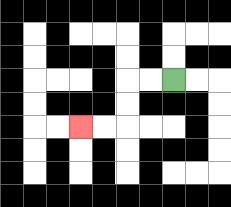{'start': '[7, 3]', 'end': '[3, 5]', 'path_directions': 'L,L,D,D,L,L', 'path_coordinates': '[[7, 3], [6, 3], [5, 3], [5, 4], [5, 5], [4, 5], [3, 5]]'}